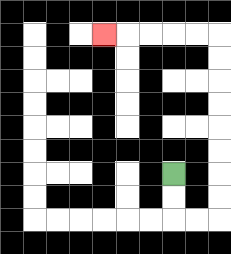{'start': '[7, 7]', 'end': '[4, 1]', 'path_directions': 'D,D,R,R,U,U,U,U,U,U,U,U,L,L,L,L,L', 'path_coordinates': '[[7, 7], [7, 8], [7, 9], [8, 9], [9, 9], [9, 8], [9, 7], [9, 6], [9, 5], [9, 4], [9, 3], [9, 2], [9, 1], [8, 1], [7, 1], [6, 1], [5, 1], [4, 1]]'}